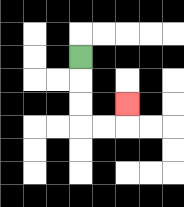{'start': '[3, 2]', 'end': '[5, 4]', 'path_directions': 'D,D,D,R,R,U', 'path_coordinates': '[[3, 2], [3, 3], [3, 4], [3, 5], [4, 5], [5, 5], [5, 4]]'}